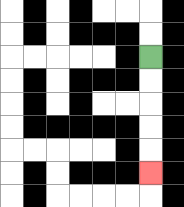{'start': '[6, 2]', 'end': '[6, 7]', 'path_directions': 'D,D,D,D,D', 'path_coordinates': '[[6, 2], [6, 3], [6, 4], [6, 5], [6, 6], [6, 7]]'}